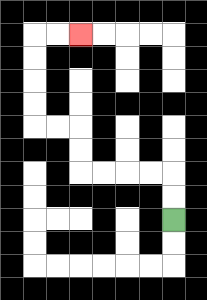{'start': '[7, 9]', 'end': '[3, 1]', 'path_directions': 'U,U,L,L,L,L,U,U,L,L,U,U,U,U,R,R', 'path_coordinates': '[[7, 9], [7, 8], [7, 7], [6, 7], [5, 7], [4, 7], [3, 7], [3, 6], [3, 5], [2, 5], [1, 5], [1, 4], [1, 3], [1, 2], [1, 1], [2, 1], [3, 1]]'}